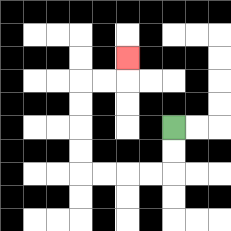{'start': '[7, 5]', 'end': '[5, 2]', 'path_directions': 'D,D,L,L,L,L,U,U,U,U,R,R,U', 'path_coordinates': '[[7, 5], [7, 6], [7, 7], [6, 7], [5, 7], [4, 7], [3, 7], [3, 6], [3, 5], [3, 4], [3, 3], [4, 3], [5, 3], [5, 2]]'}